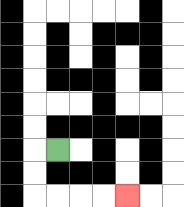{'start': '[2, 6]', 'end': '[5, 8]', 'path_directions': 'L,D,D,R,R,R,R', 'path_coordinates': '[[2, 6], [1, 6], [1, 7], [1, 8], [2, 8], [3, 8], [4, 8], [5, 8]]'}